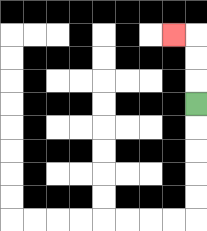{'start': '[8, 4]', 'end': '[7, 1]', 'path_directions': 'U,U,U,L', 'path_coordinates': '[[8, 4], [8, 3], [8, 2], [8, 1], [7, 1]]'}